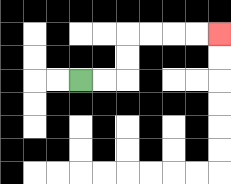{'start': '[3, 3]', 'end': '[9, 1]', 'path_directions': 'R,R,U,U,R,R,R,R', 'path_coordinates': '[[3, 3], [4, 3], [5, 3], [5, 2], [5, 1], [6, 1], [7, 1], [8, 1], [9, 1]]'}